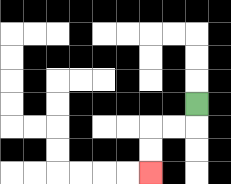{'start': '[8, 4]', 'end': '[6, 7]', 'path_directions': 'D,L,L,D,D', 'path_coordinates': '[[8, 4], [8, 5], [7, 5], [6, 5], [6, 6], [6, 7]]'}